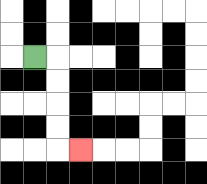{'start': '[1, 2]', 'end': '[3, 6]', 'path_directions': 'R,D,D,D,D,R', 'path_coordinates': '[[1, 2], [2, 2], [2, 3], [2, 4], [2, 5], [2, 6], [3, 6]]'}